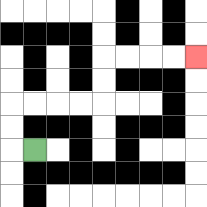{'start': '[1, 6]', 'end': '[8, 2]', 'path_directions': 'L,U,U,R,R,R,R,U,U,R,R,R,R', 'path_coordinates': '[[1, 6], [0, 6], [0, 5], [0, 4], [1, 4], [2, 4], [3, 4], [4, 4], [4, 3], [4, 2], [5, 2], [6, 2], [7, 2], [8, 2]]'}